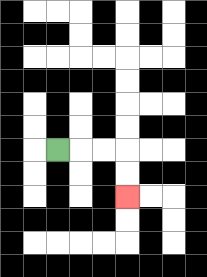{'start': '[2, 6]', 'end': '[5, 8]', 'path_directions': 'R,R,R,D,D', 'path_coordinates': '[[2, 6], [3, 6], [4, 6], [5, 6], [5, 7], [5, 8]]'}